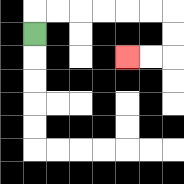{'start': '[1, 1]', 'end': '[5, 2]', 'path_directions': 'U,R,R,R,R,R,R,D,D,L,L', 'path_coordinates': '[[1, 1], [1, 0], [2, 0], [3, 0], [4, 0], [5, 0], [6, 0], [7, 0], [7, 1], [7, 2], [6, 2], [5, 2]]'}